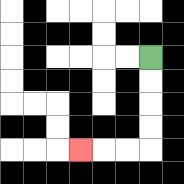{'start': '[6, 2]', 'end': '[3, 6]', 'path_directions': 'D,D,D,D,L,L,L', 'path_coordinates': '[[6, 2], [6, 3], [6, 4], [6, 5], [6, 6], [5, 6], [4, 6], [3, 6]]'}